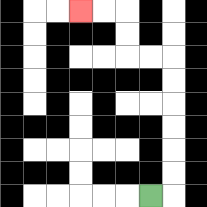{'start': '[6, 8]', 'end': '[3, 0]', 'path_directions': 'R,U,U,U,U,U,U,L,L,U,U,L,L', 'path_coordinates': '[[6, 8], [7, 8], [7, 7], [7, 6], [7, 5], [7, 4], [7, 3], [7, 2], [6, 2], [5, 2], [5, 1], [5, 0], [4, 0], [3, 0]]'}